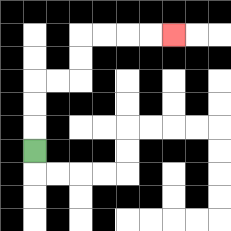{'start': '[1, 6]', 'end': '[7, 1]', 'path_directions': 'U,U,U,R,R,U,U,R,R,R,R', 'path_coordinates': '[[1, 6], [1, 5], [1, 4], [1, 3], [2, 3], [3, 3], [3, 2], [3, 1], [4, 1], [5, 1], [6, 1], [7, 1]]'}